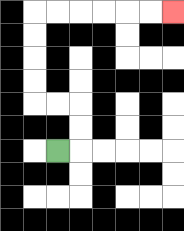{'start': '[2, 6]', 'end': '[7, 0]', 'path_directions': 'R,U,U,L,L,U,U,U,U,R,R,R,R,R,R', 'path_coordinates': '[[2, 6], [3, 6], [3, 5], [3, 4], [2, 4], [1, 4], [1, 3], [1, 2], [1, 1], [1, 0], [2, 0], [3, 0], [4, 0], [5, 0], [6, 0], [7, 0]]'}